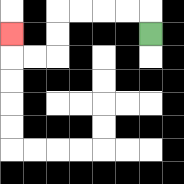{'start': '[6, 1]', 'end': '[0, 1]', 'path_directions': 'U,L,L,L,L,D,D,L,L,U', 'path_coordinates': '[[6, 1], [6, 0], [5, 0], [4, 0], [3, 0], [2, 0], [2, 1], [2, 2], [1, 2], [0, 2], [0, 1]]'}